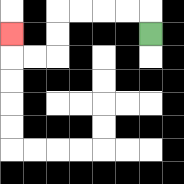{'start': '[6, 1]', 'end': '[0, 1]', 'path_directions': 'U,L,L,L,L,D,D,L,L,U', 'path_coordinates': '[[6, 1], [6, 0], [5, 0], [4, 0], [3, 0], [2, 0], [2, 1], [2, 2], [1, 2], [0, 2], [0, 1]]'}